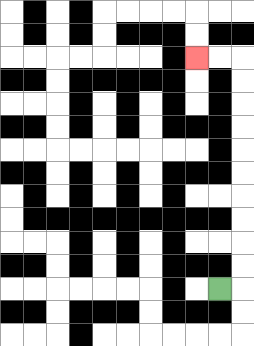{'start': '[9, 12]', 'end': '[8, 2]', 'path_directions': 'R,U,U,U,U,U,U,U,U,U,U,L,L', 'path_coordinates': '[[9, 12], [10, 12], [10, 11], [10, 10], [10, 9], [10, 8], [10, 7], [10, 6], [10, 5], [10, 4], [10, 3], [10, 2], [9, 2], [8, 2]]'}